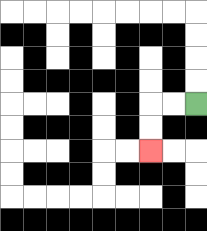{'start': '[8, 4]', 'end': '[6, 6]', 'path_directions': 'L,L,D,D', 'path_coordinates': '[[8, 4], [7, 4], [6, 4], [6, 5], [6, 6]]'}